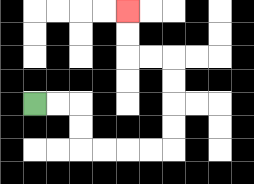{'start': '[1, 4]', 'end': '[5, 0]', 'path_directions': 'R,R,D,D,R,R,R,R,U,U,U,U,L,L,U,U', 'path_coordinates': '[[1, 4], [2, 4], [3, 4], [3, 5], [3, 6], [4, 6], [5, 6], [6, 6], [7, 6], [7, 5], [7, 4], [7, 3], [7, 2], [6, 2], [5, 2], [5, 1], [5, 0]]'}